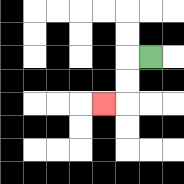{'start': '[6, 2]', 'end': '[4, 4]', 'path_directions': 'L,D,D,L', 'path_coordinates': '[[6, 2], [5, 2], [5, 3], [5, 4], [4, 4]]'}